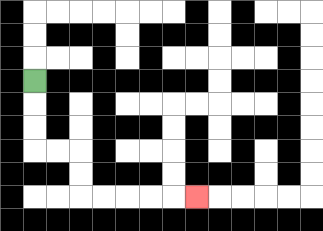{'start': '[1, 3]', 'end': '[8, 8]', 'path_directions': 'D,D,D,R,R,D,D,R,R,R,R,R', 'path_coordinates': '[[1, 3], [1, 4], [1, 5], [1, 6], [2, 6], [3, 6], [3, 7], [3, 8], [4, 8], [5, 8], [6, 8], [7, 8], [8, 8]]'}